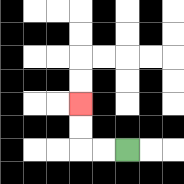{'start': '[5, 6]', 'end': '[3, 4]', 'path_directions': 'L,L,U,U', 'path_coordinates': '[[5, 6], [4, 6], [3, 6], [3, 5], [3, 4]]'}